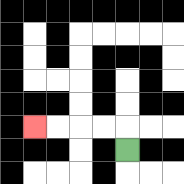{'start': '[5, 6]', 'end': '[1, 5]', 'path_directions': 'U,L,L,L,L', 'path_coordinates': '[[5, 6], [5, 5], [4, 5], [3, 5], [2, 5], [1, 5]]'}